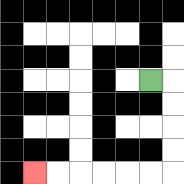{'start': '[6, 3]', 'end': '[1, 7]', 'path_directions': 'R,D,D,D,D,L,L,L,L,L,L', 'path_coordinates': '[[6, 3], [7, 3], [7, 4], [7, 5], [7, 6], [7, 7], [6, 7], [5, 7], [4, 7], [3, 7], [2, 7], [1, 7]]'}